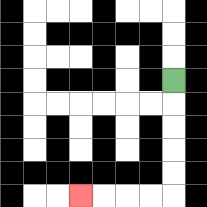{'start': '[7, 3]', 'end': '[3, 8]', 'path_directions': 'D,D,D,D,D,L,L,L,L', 'path_coordinates': '[[7, 3], [7, 4], [7, 5], [7, 6], [7, 7], [7, 8], [6, 8], [5, 8], [4, 8], [3, 8]]'}